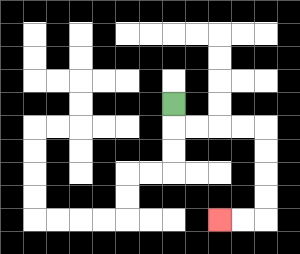{'start': '[7, 4]', 'end': '[9, 9]', 'path_directions': 'D,R,R,R,R,D,D,D,D,L,L', 'path_coordinates': '[[7, 4], [7, 5], [8, 5], [9, 5], [10, 5], [11, 5], [11, 6], [11, 7], [11, 8], [11, 9], [10, 9], [9, 9]]'}